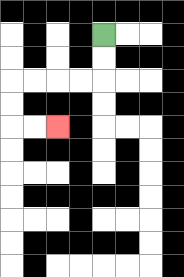{'start': '[4, 1]', 'end': '[2, 5]', 'path_directions': 'D,D,L,L,L,L,D,D,R,R', 'path_coordinates': '[[4, 1], [4, 2], [4, 3], [3, 3], [2, 3], [1, 3], [0, 3], [0, 4], [0, 5], [1, 5], [2, 5]]'}